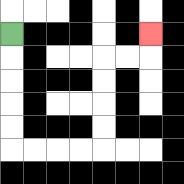{'start': '[0, 1]', 'end': '[6, 1]', 'path_directions': 'D,D,D,D,D,R,R,R,R,U,U,U,U,R,R,U', 'path_coordinates': '[[0, 1], [0, 2], [0, 3], [0, 4], [0, 5], [0, 6], [1, 6], [2, 6], [3, 6], [4, 6], [4, 5], [4, 4], [4, 3], [4, 2], [5, 2], [6, 2], [6, 1]]'}